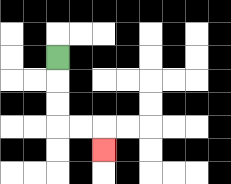{'start': '[2, 2]', 'end': '[4, 6]', 'path_directions': 'D,D,D,R,R,D', 'path_coordinates': '[[2, 2], [2, 3], [2, 4], [2, 5], [3, 5], [4, 5], [4, 6]]'}